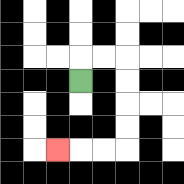{'start': '[3, 3]', 'end': '[2, 6]', 'path_directions': 'U,R,R,D,D,D,D,L,L,L', 'path_coordinates': '[[3, 3], [3, 2], [4, 2], [5, 2], [5, 3], [5, 4], [5, 5], [5, 6], [4, 6], [3, 6], [2, 6]]'}